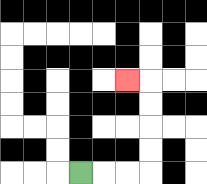{'start': '[3, 7]', 'end': '[5, 3]', 'path_directions': 'R,R,R,U,U,U,U,L', 'path_coordinates': '[[3, 7], [4, 7], [5, 7], [6, 7], [6, 6], [6, 5], [6, 4], [6, 3], [5, 3]]'}